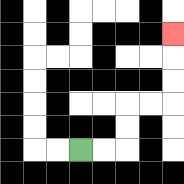{'start': '[3, 6]', 'end': '[7, 1]', 'path_directions': 'R,R,U,U,R,R,U,U,U', 'path_coordinates': '[[3, 6], [4, 6], [5, 6], [5, 5], [5, 4], [6, 4], [7, 4], [7, 3], [7, 2], [7, 1]]'}